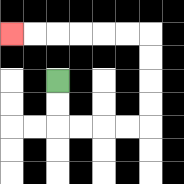{'start': '[2, 3]', 'end': '[0, 1]', 'path_directions': 'D,D,R,R,R,R,U,U,U,U,L,L,L,L,L,L', 'path_coordinates': '[[2, 3], [2, 4], [2, 5], [3, 5], [4, 5], [5, 5], [6, 5], [6, 4], [6, 3], [6, 2], [6, 1], [5, 1], [4, 1], [3, 1], [2, 1], [1, 1], [0, 1]]'}